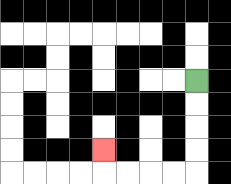{'start': '[8, 3]', 'end': '[4, 6]', 'path_directions': 'D,D,D,D,L,L,L,L,U', 'path_coordinates': '[[8, 3], [8, 4], [8, 5], [8, 6], [8, 7], [7, 7], [6, 7], [5, 7], [4, 7], [4, 6]]'}